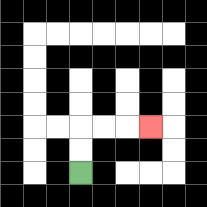{'start': '[3, 7]', 'end': '[6, 5]', 'path_directions': 'U,U,R,R,R', 'path_coordinates': '[[3, 7], [3, 6], [3, 5], [4, 5], [5, 5], [6, 5]]'}